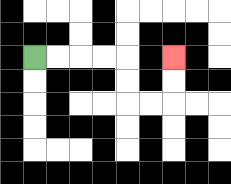{'start': '[1, 2]', 'end': '[7, 2]', 'path_directions': 'R,R,R,R,D,D,R,R,U,U', 'path_coordinates': '[[1, 2], [2, 2], [3, 2], [4, 2], [5, 2], [5, 3], [5, 4], [6, 4], [7, 4], [7, 3], [7, 2]]'}